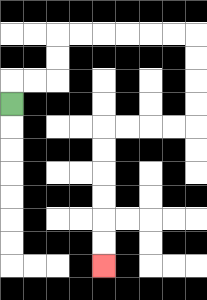{'start': '[0, 4]', 'end': '[4, 11]', 'path_directions': 'U,R,R,U,U,R,R,R,R,R,R,D,D,D,D,L,L,L,L,D,D,D,D,D,D', 'path_coordinates': '[[0, 4], [0, 3], [1, 3], [2, 3], [2, 2], [2, 1], [3, 1], [4, 1], [5, 1], [6, 1], [7, 1], [8, 1], [8, 2], [8, 3], [8, 4], [8, 5], [7, 5], [6, 5], [5, 5], [4, 5], [4, 6], [4, 7], [4, 8], [4, 9], [4, 10], [4, 11]]'}